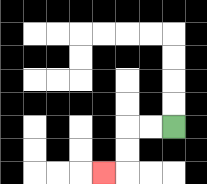{'start': '[7, 5]', 'end': '[4, 7]', 'path_directions': 'L,L,D,D,L', 'path_coordinates': '[[7, 5], [6, 5], [5, 5], [5, 6], [5, 7], [4, 7]]'}